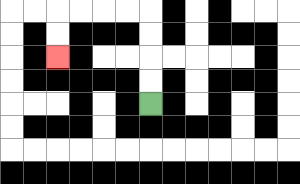{'start': '[6, 4]', 'end': '[2, 2]', 'path_directions': 'U,U,U,U,L,L,L,L,D,D', 'path_coordinates': '[[6, 4], [6, 3], [6, 2], [6, 1], [6, 0], [5, 0], [4, 0], [3, 0], [2, 0], [2, 1], [2, 2]]'}